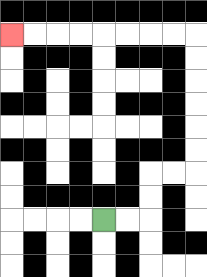{'start': '[4, 9]', 'end': '[0, 1]', 'path_directions': 'R,R,U,U,R,R,U,U,U,U,U,U,L,L,L,L,L,L,L,L', 'path_coordinates': '[[4, 9], [5, 9], [6, 9], [6, 8], [6, 7], [7, 7], [8, 7], [8, 6], [8, 5], [8, 4], [8, 3], [8, 2], [8, 1], [7, 1], [6, 1], [5, 1], [4, 1], [3, 1], [2, 1], [1, 1], [0, 1]]'}